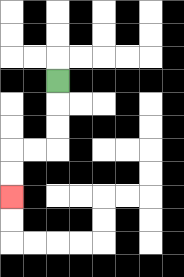{'start': '[2, 3]', 'end': '[0, 8]', 'path_directions': 'D,D,D,L,L,D,D', 'path_coordinates': '[[2, 3], [2, 4], [2, 5], [2, 6], [1, 6], [0, 6], [0, 7], [0, 8]]'}